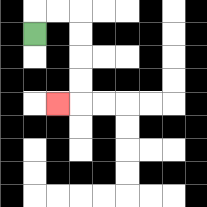{'start': '[1, 1]', 'end': '[2, 4]', 'path_directions': 'U,R,R,D,D,D,D,L', 'path_coordinates': '[[1, 1], [1, 0], [2, 0], [3, 0], [3, 1], [3, 2], [3, 3], [3, 4], [2, 4]]'}